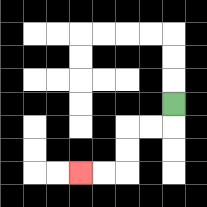{'start': '[7, 4]', 'end': '[3, 7]', 'path_directions': 'D,L,L,D,D,L,L', 'path_coordinates': '[[7, 4], [7, 5], [6, 5], [5, 5], [5, 6], [5, 7], [4, 7], [3, 7]]'}